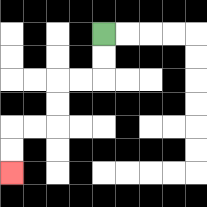{'start': '[4, 1]', 'end': '[0, 7]', 'path_directions': 'D,D,L,L,D,D,L,L,D,D', 'path_coordinates': '[[4, 1], [4, 2], [4, 3], [3, 3], [2, 3], [2, 4], [2, 5], [1, 5], [0, 5], [0, 6], [0, 7]]'}